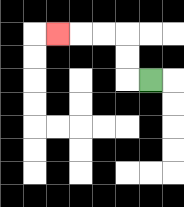{'start': '[6, 3]', 'end': '[2, 1]', 'path_directions': 'L,U,U,L,L,L', 'path_coordinates': '[[6, 3], [5, 3], [5, 2], [5, 1], [4, 1], [3, 1], [2, 1]]'}